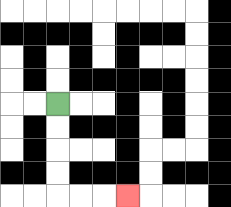{'start': '[2, 4]', 'end': '[5, 8]', 'path_directions': 'D,D,D,D,R,R,R', 'path_coordinates': '[[2, 4], [2, 5], [2, 6], [2, 7], [2, 8], [3, 8], [4, 8], [5, 8]]'}